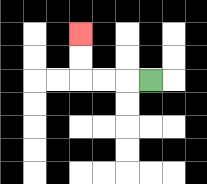{'start': '[6, 3]', 'end': '[3, 1]', 'path_directions': 'L,L,L,U,U', 'path_coordinates': '[[6, 3], [5, 3], [4, 3], [3, 3], [3, 2], [3, 1]]'}